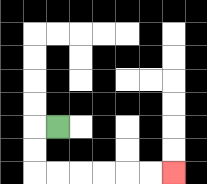{'start': '[2, 5]', 'end': '[7, 7]', 'path_directions': 'L,D,D,R,R,R,R,R,R', 'path_coordinates': '[[2, 5], [1, 5], [1, 6], [1, 7], [2, 7], [3, 7], [4, 7], [5, 7], [6, 7], [7, 7]]'}